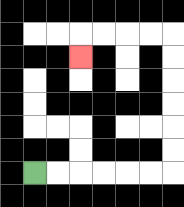{'start': '[1, 7]', 'end': '[3, 2]', 'path_directions': 'R,R,R,R,R,R,U,U,U,U,U,U,L,L,L,L,D', 'path_coordinates': '[[1, 7], [2, 7], [3, 7], [4, 7], [5, 7], [6, 7], [7, 7], [7, 6], [7, 5], [7, 4], [7, 3], [7, 2], [7, 1], [6, 1], [5, 1], [4, 1], [3, 1], [3, 2]]'}